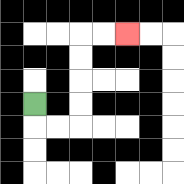{'start': '[1, 4]', 'end': '[5, 1]', 'path_directions': 'D,R,R,U,U,U,U,R,R', 'path_coordinates': '[[1, 4], [1, 5], [2, 5], [3, 5], [3, 4], [3, 3], [3, 2], [3, 1], [4, 1], [5, 1]]'}